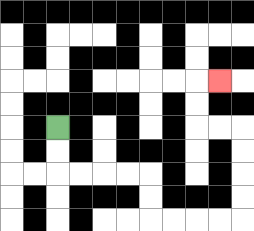{'start': '[2, 5]', 'end': '[9, 3]', 'path_directions': 'D,D,R,R,R,R,D,D,R,R,R,R,U,U,U,U,L,L,U,U,R', 'path_coordinates': '[[2, 5], [2, 6], [2, 7], [3, 7], [4, 7], [5, 7], [6, 7], [6, 8], [6, 9], [7, 9], [8, 9], [9, 9], [10, 9], [10, 8], [10, 7], [10, 6], [10, 5], [9, 5], [8, 5], [8, 4], [8, 3], [9, 3]]'}